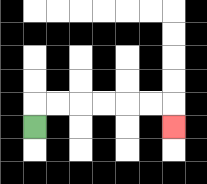{'start': '[1, 5]', 'end': '[7, 5]', 'path_directions': 'U,R,R,R,R,R,R,D', 'path_coordinates': '[[1, 5], [1, 4], [2, 4], [3, 4], [4, 4], [5, 4], [6, 4], [7, 4], [7, 5]]'}